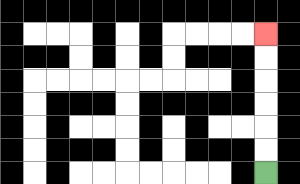{'start': '[11, 7]', 'end': '[11, 1]', 'path_directions': 'U,U,U,U,U,U', 'path_coordinates': '[[11, 7], [11, 6], [11, 5], [11, 4], [11, 3], [11, 2], [11, 1]]'}